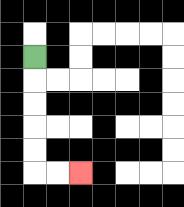{'start': '[1, 2]', 'end': '[3, 7]', 'path_directions': 'D,D,D,D,D,R,R', 'path_coordinates': '[[1, 2], [1, 3], [1, 4], [1, 5], [1, 6], [1, 7], [2, 7], [3, 7]]'}